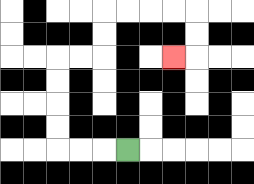{'start': '[5, 6]', 'end': '[7, 2]', 'path_directions': 'L,L,L,U,U,U,U,R,R,U,U,R,R,R,R,D,D,L', 'path_coordinates': '[[5, 6], [4, 6], [3, 6], [2, 6], [2, 5], [2, 4], [2, 3], [2, 2], [3, 2], [4, 2], [4, 1], [4, 0], [5, 0], [6, 0], [7, 0], [8, 0], [8, 1], [8, 2], [7, 2]]'}